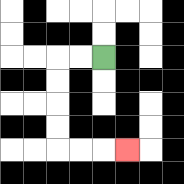{'start': '[4, 2]', 'end': '[5, 6]', 'path_directions': 'L,L,D,D,D,D,R,R,R', 'path_coordinates': '[[4, 2], [3, 2], [2, 2], [2, 3], [2, 4], [2, 5], [2, 6], [3, 6], [4, 6], [5, 6]]'}